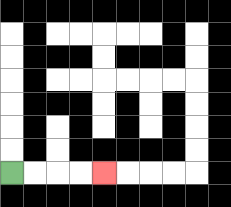{'start': '[0, 7]', 'end': '[4, 7]', 'path_directions': 'R,R,R,R', 'path_coordinates': '[[0, 7], [1, 7], [2, 7], [3, 7], [4, 7]]'}